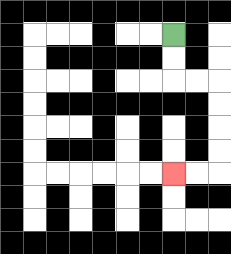{'start': '[7, 1]', 'end': '[7, 7]', 'path_directions': 'D,D,R,R,D,D,D,D,L,L', 'path_coordinates': '[[7, 1], [7, 2], [7, 3], [8, 3], [9, 3], [9, 4], [9, 5], [9, 6], [9, 7], [8, 7], [7, 7]]'}